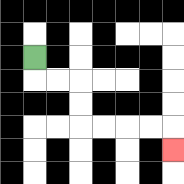{'start': '[1, 2]', 'end': '[7, 6]', 'path_directions': 'D,R,R,D,D,R,R,R,R,D', 'path_coordinates': '[[1, 2], [1, 3], [2, 3], [3, 3], [3, 4], [3, 5], [4, 5], [5, 5], [6, 5], [7, 5], [7, 6]]'}